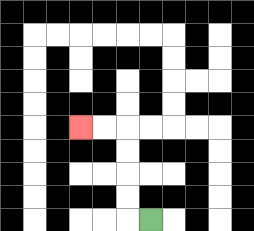{'start': '[6, 9]', 'end': '[3, 5]', 'path_directions': 'L,U,U,U,U,L,L', 'path_coordinates': '[[6, 9], [5, 9], [5, 8], [5, 7], [5, 6], [5, 5], [4, 5], [3, 5]]'}